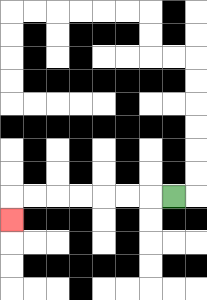{'start': '[7, 8]', 'end': '[0, 9]', 'path_directions': 'L,L,L,L,L,L,L,D', 'path_coordinates': '[[7, 8], [6, 8], [5, 8], [4, 8], [3, 8], [2, 8], [1, 8], [0, 8], [0, 9]]'}